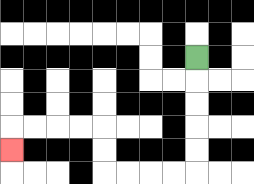{'start': '[8, 2]', 'end': '[0, 6]', 'path_directions': 'D,D,D,D,D,L,L,L,L,U,U,L,L,L,L,D', 'path_coordinates': '[[8, 2], [8, 3], [8, 4], [8, 5], [8, 6], [8, 7], [7, 7], [6, 7], [5, 7], [4, 7], [4, 6], [4, 5], [3, 5], [2, 5], [1, 5], [0, 5], [0, 6]]'}